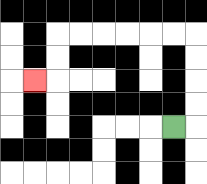{'start': '[7, 5]', 'end': '[1, 3]', 'path_directions': 'R,U,U,U,U,L,L,L,L,L,L,D,D,L', 'path_coordinates': '[[7, 5], [8, 5], [8, 4], [8, 3], [8, 2], [8, 1], [7, 1], [6, 1], [5, 1], [4, 1], [3, 1], [2, 1], [2, 2], [2, 3], [1, 3]]'}